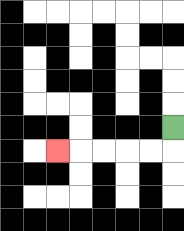{'start': '[7, 5]', 'end': '[2, 6]', 'path_directions': 'D,L,L,L,L,L', 'path_coordinates': '[[7, 5], [7, 6], [6, 6], [5, 6], [4, 6], [3, 6], [2, 6]]'}